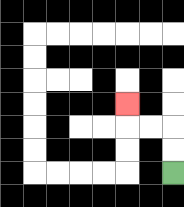{'start': '[7, 7]', 'end': '[5, 4]', 'path_directions': 'U,U,L,L,U', 'path_coordinates': '[[7, 7], [7, 6], [7, 5], [6, 5], [5, 5], [5, 4]]'}